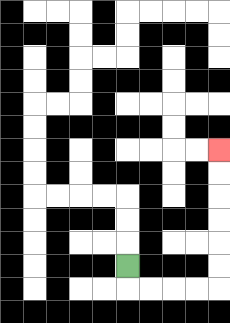{'start': '[5, 11]', 'end': '[9, 6]', 'path_directions': 'D,R,R,R,R,U,U,U,U,U,U', 'path_coordinates': '[[5, 11], [5, 12], [6, 12], [7, 12], [8, 12], [9, 12], [9, 11], [9, 10], [9, 9], [9, 8], [9, 7], [9, 6]]'}